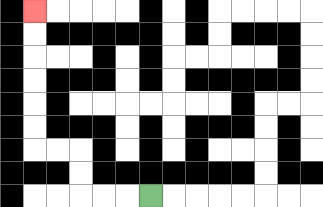{'start': '[6, 8]', 'end': '[1, 0]', 'path_directions': 'L,L,L,U,U,L,L,U,U,U,U,U,U', 'path_coordinates': '[[6, 8], [5, 8], [4, 8], [3, 8], [3, 7], [3, 6], [2, 6], [1, 6], [1, 5], [1, 4], [1, 3], [1, 2], [1, 1], [1, 0]]'}